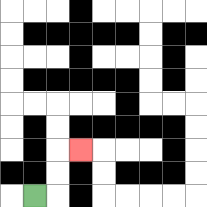{'start': '[1, 8]', 'end': '[3, 6]', 'path_directions': 'R,U,U,R', 'path_coordinates': '[[1, 8], [2, 8], [2, 7], [2, 6], [3, 6]]'}